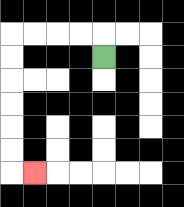{'start': '[4, 2]', 'end': '[1, 7]', 'path_directions': 'U,L,L,L,L,D,D,D,D,D,D,R', 'path_coordinates': '[[4, 2], [4, 1], [3, 1], [2, 1], [1, 1], [0, 1], [0, 2], [0, 3], [0, 4], [0, 5], [0, 6], [0, 7], [1, 7]]'}